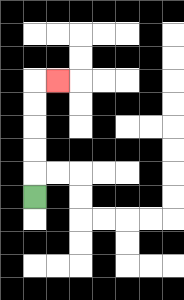{'start': '[1, 8]', 'end': '[2, 3]', 'path_directions': 'U,U,U,U,U,R', 'path_coordinates': '[[1, 8], [1, 7], [1, 6], [1, 5], [1, 4], [1, 3], [2, 3]]'}